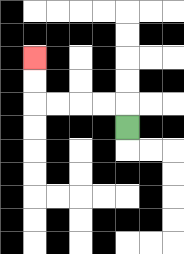{'start': '[5, 5]', 'end': '[1, 2]', 'path_directions': 'U,L,L,L,L,U,U', 'path_coordinates': '[[5, 5], [5, 4], [4, 4], [3, 4], [2, 4], [1, 4], [1, 3], [1, 2]]'}